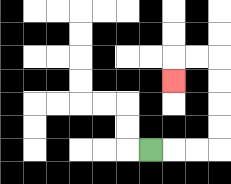{'start': '[6, 6]', 'end': '[7, 3]', 'path_directions': 'R,R,R,U,U,U,U,L,L,D', 'path_coordinates': '[[6, 6], [7, 6], [8, 6], [9, 6], [9, 5], [9, 4], [9, 3], [9, 2], [8, 2], [7, 2], [7, 3]]'}